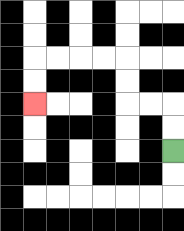{'start': '[7, 6]', 'end': '[1, 4]', 'path_directions': 'U,U,L,L,U,U,L,L,L,L,D,D', 'path_coordinates': '[[7, 6], [7, 5], [7, 4], [6, 4], [5, 4], [5, 3], [5, 2], [4, 2], [3, 2], [2, 2], [1, 2], [1, 3], [1, 4]]'}